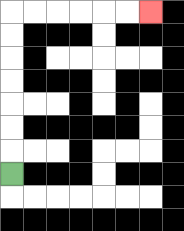{'start': '[0, 7]', 'end': '[6, 0]', 'path_directions': 'U,U,U,U,U,U,U,R,R,R,R,R,R', 'path_coordinates': '[[0, 7], [0, 6], [0, 5], [0, 4], [0, 3], [0, 2], [0, 1], [0, 0], [1, 0], [2, 0], [3, 0], [4, 0], [5, 0], [6, 0]]'}